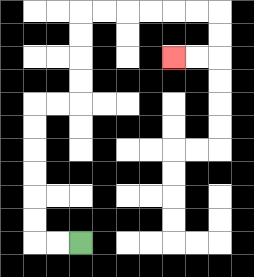{'start': '[3, 10]', 'end': '[7, 2]', 'path_directions': 'L,L,U,U,U,U,U,U,R,R,U,U,U,U,R,R,R,R,R,R,D,D,L,L', 'path_coordinates': '[[3, 10], [2, 10], [1, 10], [1, 9], [1, 8], [1, 7], [1, 6], [1, 5], [1, 4], [2, 4], [3, 4], [3, 3], [3, 2], [3, 1], [3, 0], [4, 0], [5, 0], [6, 0], [7, 0], [8, 0], [9, 0], [9, 1], [9, 2], [8, 2], [7, 2]]'}